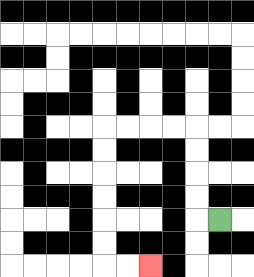{'start': '[9, 9]', 'end': '[6, 11]', 'path_directions': 'L,U,U,U,U,L,L,L,L,D,D,D,D,D,D,R,R', 'path_coordinates': '[[9, 9], [8, 9], [8, 8], [8, 7], [8, 6], [8, 5], [7, 5], [6, 5], [5, 5], [4, 5], [4, 6], [4, 7], [4, 8], [4, 9], [4, 10], [4, 11], [5, 11], [6, 11]]'}